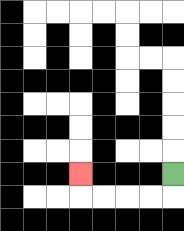{'start': '[7, 7]', 'end': '[3, 7]', 'path_directions': 'D,L,L,L,L,U', 'path_coordinates': '[[7, 7], [7, 8], [6, 8], [5, 8], [4, 8], [3, 8], [3, 7]]'}